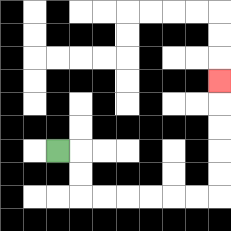{'start': '[2, 6]', 'end': '[9, 3]', 'path_directions': 'R,D,D,R,R,R,R,R,R,U,U,U,U,U', 'path_coordinates': '[[2, 6], [3, 6], [3, 7], [3, 8], [4, 8], [5, 8], [6, 8], [7, 8], [8, 8], [9, 8], [9, 7], [9, 6], [9, 5], [9, 4], [9, 3]]'}